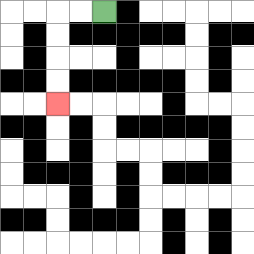{'start': '[4, 0]', 'end': '[2, 4]', 'path_directions': 'L,L,D,D,D,D', 'path_coordinates': '[[4, 0], [3, 0], [2, 0], [2, 1], [2, 2], [2, 3], [2, 4]]'}